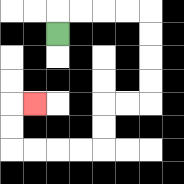{'start': '[2, 1]', 'end': '[1, 4]', 'path_directions': 'U,R,R,R,R,D,D,D,D,L,L,D,D,L,L,L,L,U,U,R', 'path_coordinates': '[[2, 1], [2, 0], [3, 0], [4, 0], [5, 0], [6, 0], [6, 1], [6, 2], [6, 3], [6, 4], [5, 4], [4, 4], [4, 5], [4, 6], [3, 6], [2, 6], [1, 6], [0, 6], [0, 5], [0, 4], [1, 4]]'}